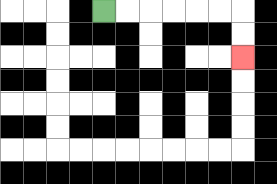{'start': '[4, 0]', 'end': '[10, 2]', 'path_directions': 'R,R,R,R,R,R,D,D', 'path_coordinates': '[[4, 0], [5, 0], [6, 0], [7, 0], [8, 0], [9, 0], [10, 0], [10, 1], [10, 2]]'}